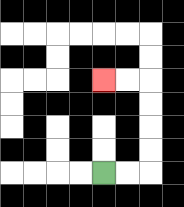{'start': '[4, 7]', 'end': '[4, 3]', 'path_directions': 'R,R,U,U,U,U,L,L', 'path_coordinates': '[[4, 7], [5, 7], [6, 7], [6, 6], [6, 5], [6, 4], [6, 3], [5, 3], [4, 3]]'}